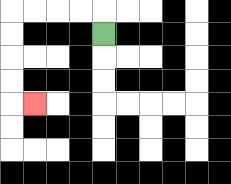{'start': '[4, 1]', 'end': '[1, 4]', 'path_directions': 'U,L,L,L,L,D,D,D,D,R', 'path_coordinates': '[[4, 1], [4, 0], [3, 0], [2, 0], [1, 0], [0, 0], [0, 1], [0, 2], [0, 3], [0, 4], [1, 4]]'}